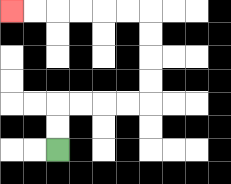{'start': '[2, 6]', 'end': '[0, 0]', 'path_directions': 'U,U,R,R,R,R,U,U,U,U,L,L,L,L,L,L', 'path_coordinates': '[[2, 6], [2, 5], [2, 4], [3, 4], [4, 4], [5, 4], [6, 4], [6, 3], [6, 2], [6, 1], [6, 0], [5, 0], [4, 0], [3, 0], [2, 0], [1, 0], [0, 0]]'}